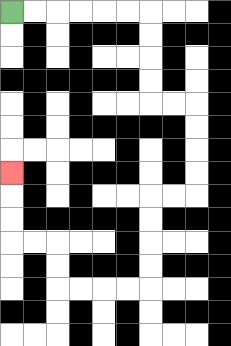{'start': '[0, 0]', 'end': '[0, 7]', 'path_directions': 'R,R,R,R,R,R,D,D,D,D,R,R,D,D,D,D,L,L,D,D,D,D,L,L,L,L,U,U,L,L,U,U,U', 'path_coordinates': '[[0, 0], [1, 0], [2, 0], [3, 0], [4, 0], [5, 0], [6, 0], [6, 1], [6, 2], [6, 3], [6, 4], [7, 4], [8, 4], [8, 5], [8, 6], [8, 7], [8, 8], [7, 8], [6, 8], [6, 9], [6, 10], [6, 11], [6, 12], [5, 12], [4, 12], [3, 12], [2, 12], [2, 11], [2, 10], [1, 10], [0, 10], [0, 9], [0, 8], [0, 7]]'}